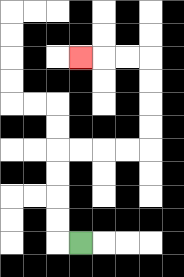{'start': '[3, 10]', 'end': '[3, 2]', 'path_directions': 'L,U,U,U,U,R,R,R,R,U,U,U,U,L,L,L', 'path_coordinates': '[[3, 10], [2, 10], [2, 9], [2, 8], [2, 7], [2, 6], [3, 6], [4, 6], [5, 6], [6, 6], [6, 5], [6, 4], [6, 3], [6, 2], [5, 2], [4, 2], [3, 2]]'}